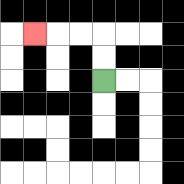{'start': '[4, 3]', 'end': '[1, 1]', 'path_directions': 'U,U,L,L,L', 'path_coordinates': '[[4, 3], [4, 2], [4, 1], [3, 1], [2, 1], [1, 1]]'}